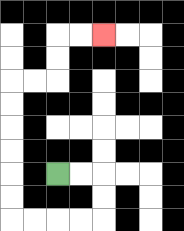{'start': '[2, 7]', 'end': '[4, 1]', 'path_directions': 'R,R,D,D,L,L,L,L,U,U,U,U,U,U,R,R,U,U,R,R', 'path_coordinates': '[[2, 7], [3, 7], [4, 7], [4, 8], [4, 9], [3, 9], [2, 9], [1, 9], [0, 9], [0, 8], [0, 7], [0, 6], [0, 5], [0, 4], [0, 3], [1, 3], [2, 3], [2, 2], [2, 1], [3, 1], [4, 1]]'}